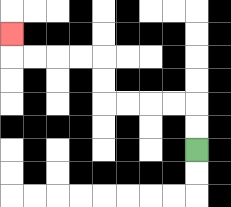{'start': '[8, 6]', 'end': '[0, 1]', 'path_directions': 'U,U,L,L,L,L,U,U,L,L,L,L,U', 'path_coordinates': '[[8, 6], [8, 5], [8, 4], [7, 4], [6, 4], [5, 4], [4, 4], [4, 3], [4, 2], [3, 2], [2, 2], [1, 2], [0, 2], [0, 1]]'}